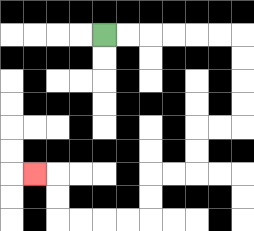{'start': '[4, 1]', 'end': '[1, 7]', 'path_directions': 'R,R,R,R,R,R,D,D,D,D,L,L,D,D,L,L,D,D,L,L,L,L,U,U,L', 'path_coordinates': '[[4, 1], [5, 1], [6, 1], [7, 1], [8, 1], [9, 1], [10, 1], [10, 2], [10, 3], [10, 4], [10, 5], [9, 5], [8, 5], [8, 6], [8, 7], [7, 7], [6, 7], [6, 8], [6, 9], [5, 9], [4, 9], [3, 9], [2, 9], [2, 8], [2, 7], [1, 7]]'}